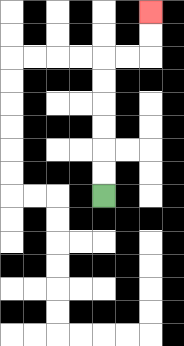{'start': '[4, 8]', 'end': '[6, 0]', 'path_directions': 'U,U,U,U,U,U,R,R,U,U', 'path_coordinates': '[[4, 8], [4, 7], [4, 6], [4, 5], [4, 4], [4, 3], [4, 2], [5, 2], [6, 2], [6, 1], [6, 0]]'}